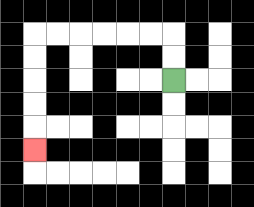{'start': '[7, 3]', 'end': '[1, 6]', 'path_directions': 'U,U,L,L,L,L,L,L,D,D,D,D,D', 'path_coordinates': '[[7, 3], [7, 2], [7, 1], [6, 1], [5, 1], [4, 1], [3, 1], [2, 1], [1, 1], [1, 2], [1, 3], [1, 4], [1, 5], [1, 6]]'}